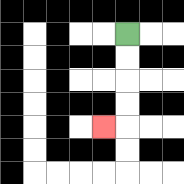{'start': '[5, 1]', 'end': '[4, 5]', 'path_directions': 'D,D,D,D,L', 'path_coordinates': '[[5, 1], [5, 2], [5, 3], [5, 4], [5, 5], [4, 5]]'}